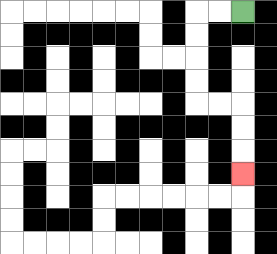{'start': '[10, 0]', 'end': '[10, 7]', 'path_directions': 'L,L,D,D,D,D,R,R,D,D,D', 'path_coordinates': '[[10, 0], [9, 0], [8, 0], [8, 1], [8, 2], [8, 3], [8, 4], [9, 4], [10, 4], [10, 5], [10, 6], [10, 7]]'}